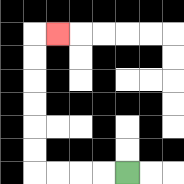{'start': '[5, 7]', 'end': '[2, 1]', 'path_directions': 'L,L,L,L,U,U,U,U,U,U,R', 'path_coordinates': '[[5, 7], [4, 7], [3, 7], [2, 7], [1, 7], [1, 6], [1, 5], [1, 4], [1, 3], [1, 2], [1, 1], [2, 1]]'}